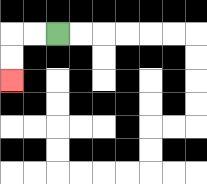{'start': '[2, 1]', 'end': '[0, 3]', 'path_directions': 'L,L,D,D', 'path_coordinates': '[[2, 1], [1, 1], [0, 1], [0, 2], [0, 3]]'}